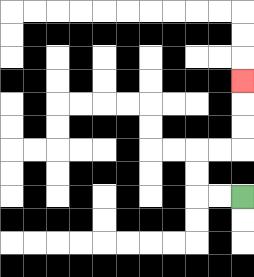{'start': '[10, 8]', 'end': '[10, 3]', 'path_directions': 'L,L,U,U,R,R,U,U,U', 'path_coordinates': '[[10, 8], [9, 8], [8, 8], [8, 7], [8, 6], [9, 6], [10, 6], [10, 5], [10, 4], [10, 3]]'}